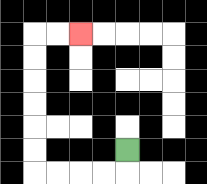{'start': '[5, 6]', 'end': '[3, 1]', 'path_directions': 'D,L,L,L,L,U,U,U,U,U,U,R,R', 'path_coordinates': '[[5, 6], [5, 7], [4, 7], [3, 7], [2, 7], [1, 7], [1, 6], [1, 5], [1, 4], [1, 3], [1, 2], [1, 1], [2, 1], [3, 1]]'}